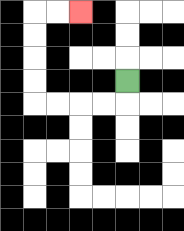{'start': '[5, 3]', 'end': '[3, 0]', 'path_directions': 'D,L,L,L,L,U,U,U,U,R,R', 'path_coordinates': '[[5, 3], [5, 4], [4, 4], [3, 4], [2, 4], [1, 4], [1, 3], [1, 2], [1, 1], [1, 0], [2, 0], [3, 0]]'}